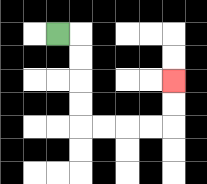{'start': '[2, 1]', 'end': '[7, 3]', 'path_directions': 'R,D,D,D,D,R,R,R,R,U,U', 'path_coordinates': '[[2, 1], [3, 1], [3, 2], [3, 3], [3, 4], [3, 5], [4, 5], [5, 5], [6, 5], [7, 5], [7, 4], [7, 3]]'}